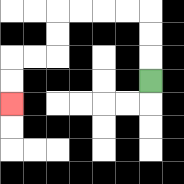{'start': '[6, 3]', 'end': '[0, 4]', 'path_directions': 'U,U,U,L,L,L,L,D,D,L,L,D,D', 'path_coordinates': '[[6, 3], [6, 2], [6, 1], [6, 0], [5, 0], [4, 0], [3, 0], [2, 0], [2, 1], [2, 2], [1, 2], [0, 2], [0, 3], [0, 4]]'}